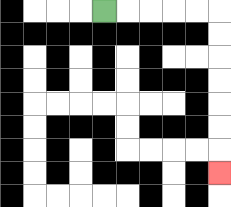{'start': '[4, 0]', 'end': '[9, 7]', 'path_directions': 'R,R,R,R,R,D,D,D,D,D,D,D', 'path_coordinates': '[[4, 0], [5, 0], [6, 0], [7, 0], [8, 0], [9, 0], [9, 1], [9, 2], [9, 3], [9, 4], [9, 5], [9, 6], [9, 7]]'}